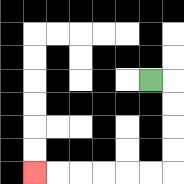{'start': '[6, 3]', 'end': '[1, 7]', 'path_directions': 'R,D,D,D,D,L,L,L,L,L,L', 'path_coordinates': '[[6, 3], [7, 3], [7, 4], [7, 5], [7, 6], [7, 7], [6, 7], [5, 7], [4, 7], [3, 7], [2, 7], [1, 7]]'}